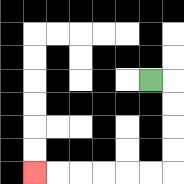{'start': '[6, 3]', 'end': '[1, 7]', 'path_directions': 'R,D,D,D,D,L,L,L,L,L,L', 'path_coordinates': '[[6, 3], [7, 3], [7, 4], [7, 5], [7, 6], [7, 7], [6, 7], [5, 7], [4, 7], [3, 7], [2, 7], [1, 7]]'}